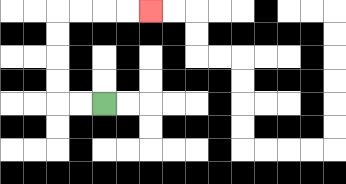{'start': '[4, 4]', 'end': '[6, 0]', 'path_directions': 'L,L,U,U,U,U,R,R,R,R', 'path_coordinates': '[[4, 4], [3, 4], [2, 4], [2, 3], [2, 2], [2, 1], [2, 0], [3, 0], [4, 0], [5, 0], [6, 0]]'}